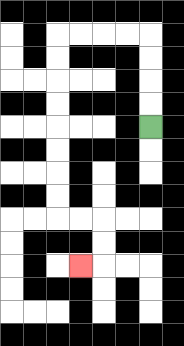{'start': '[6, 5]', 'end': '[3, 11]', 'path_directions': 'U,U,U,U,L,L,L,L,D,D,D,D,D,D,D,D,R,R,D,D,L', 'path_coordinates': '[[6, 5], [6, 4], [6, 3], [6, 2], [6, 1], [5, 1], [4, 1], [3, 1], [2, 1], [2, 2], [2, 3], [2, 4], [2, 5], [2, 6], [2, 7], [2, 8], [2, 9], [3, 9], [4, 9], [4, 10], [4, 11], [3, 11]]'}